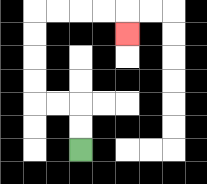{'start': '[3, 6]', 'end': '[5, 1]', 'path_directions': 'U,U,L,L,U,U,U,U,R,R,R,R,D', 'path_coordinates': '[[3, 6], [3, 5], [3, 4], [2, 4], [1, 4], [1, 3], [1, 2], [1, 1], [1, 0], [2, 0], [3, 0], [4, 0], [5, 0], [5, 1]]'}